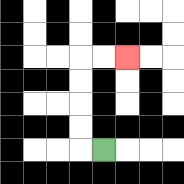{'start': '[4, 6]', 'end': '[5, 2]', 'path_directions': 'L,U,U,U,U,R,R', 'path_coordinates': '[[4, 6], [3, 6], [3, 5], [3, 4], [3, 3], [3, 2], [4, 2], [5, 2]]'}